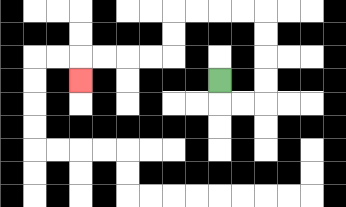{'start': '[9, 3]', 'end': '[3, 3]', 'path_directions': 'D,R,R,U,U,U,U,L,L,L,L,D,D,L,L,L,L,D', 'path_coordinates': '[[9, 3], [9, 4], [10, 4], [11, 4], [11, 3], [11, 2], [11, 1], [11, 0], [10, 0], [9, 0], [8, 0], [7, 0], [7, 1], [7, 2], [6, 2], [5, 2], [4, 2], [3, 2], [3, 3]]'}